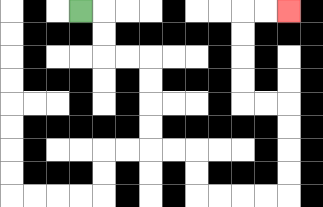{'start': '[3, 0]', 'end': '[12, 0]', 'path_directions': 'R,D,D,R,R,D,D,D,D,R,R,D,D,R,R,R,R,U,U,U,U,L,L,U,U,U,U,R,R', 'path_coordinates': '[[3, 0], [4, 0], [4, 1], [4, 2], [5, 2], [6, 2], [6, 3], [6, 4], [6, 5], [6, 6], [7, 6], [8, 6], [8, 7], [8, 8], [9, 8], [10, 8], [11, 8], [12, 8], [12, 7], [12, 6], [12, 5], [12, 4], [11, 4], [10, 4], [10, 3], [10, 2], [10, 1], [10, 0], [11, 0], [12, 0]]'}